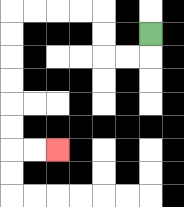{'start': '[6, 1]', 'end': '[2, 6]', 'path_directions': 'D,L,L,U,U,L,L,L,L,D,D,D,D,D,D,R,R', 'path_coordinates': '[[6, 1], [6, 2], [5, 2], [4, 2], [4, 1], [4, 0], [3, 0], [2, 0], [1, 0], [0, 0], [0, 1], [0, 2], [0, 3], [0, 4], [0, 5], [0, 6], [1, 6], [2, 6]]'}